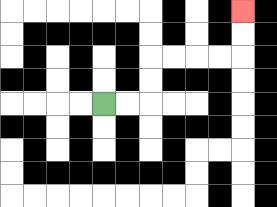{'start': '[4, 4]', 'end': '[10, 0]', 'path_directions': 'R,R,U,U,R,R,R,R,U,U', 'path_coordinates': '[[4, 4], [5, 4], [6, 4], [6, 3], [6, 2], [7, 2], [8, 2], [9, 2], [10, 2], [10, 1], [10, 0]]'}